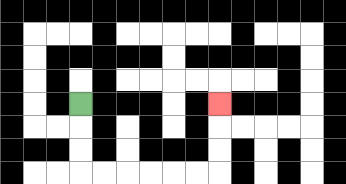{'start': '[3, 4]', 'end': '[9, 4]', 'path_directions': 'D,D,D,R,R,R,R,R,R,U,U,U', 'path_coordinates': '[[3, 4], [3, 5], [3, 6], [3, 7], [4, 7], [5, 7], [6, 7], [7, 7], [8, 7], [9, 7], [9, 6], [9, 5], [9, 4]]'}